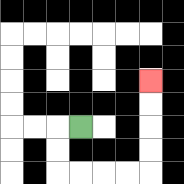{'start': '[3, 5]', 'end': '[6, 3]', 'path_directions': 'L,D,D,R,R,R,R,U,U,U,U', 'path_coordinates': '[[3, 5], [2, 5], [2, 6], [2, 7], [3, 7], [4, 7], [5, 7], [6, 7], [6, 6], [6, 5], [6, 4], [6, 3]]'}